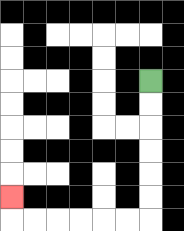{'start': '[6, 3]', 'end': '[0, 8]', 'path_directions': 'D,D,D,D,D,D,L,L,L,L,L,L,U', 'path_coordinates': '[[6, 3], [6, 4], [6, 5], [6, 6], [6, 7], [6, 8], [6, 9], [5, 9], [4, 9], [3, 9], [2, 9], [1, 9], [0, 9], [0, 8]]'}